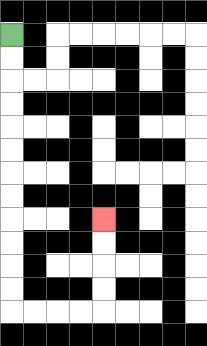{'start': '[0, 1]', 'end': '[4, 9]', 'path_directions': 'D,D,D,D,D,D,D,D,D,D,D,D,R,R,R,R,U,U,U,U', 'path_coordinates': '[[0, 1], [0, 2], [0, 3], [0, 4], [0, 5], [0, 6], [0, 7], [0, 8], [0, 9], [0, 10], [0, 11], [0, 12], [0, 13], [1, 13], [2, 13], [3, 13], [4, 13], [4, 12], [4, 11], [4, 10], [4, 9]]'}